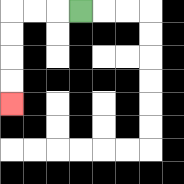{'start': '[3, 0]', 'end': '[0, 4]', 'path_directions': 'L,L,L,D,D,D,D', 'path_coordinates': '[[3, 0], [2, 0], [1, 0], [0, 0], [0, 1], [0, 2], [0, 3], [0, 4]]'}